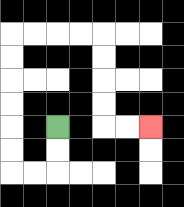{'start': '[2, 5]', 'end': '[6, 5]', 'path_directions': 'D,D,L,L,U,U,U,U,U,U,R,R,R,R,D,D,D,D,R,R', 'path_coordinates': '[[2, 5], [2, 6], [2, 7], [1, 7], [0, 7], [0, 6], [0, 5], [0, 4], [0, 3], [0, 2], [0, 1], [1, 1], [2, 1], [3, 1], [4, 1], [4, 2], [4, 3], [4, 4], [4, 5], [5, 5], [6, 5]]'}